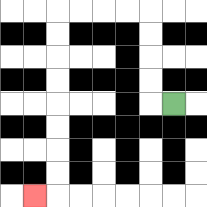{'start': '[7, 4]', 'end': '[1, 8]', 'path_directions': 'L,U,U,U,U,L,L,L,L,D,D,D,D,D,D,D,D,L', 'path_coordinates': '[[7, 4], [6, 4], [6, 3], [6, 2], [6, 1], [6, 0], [5, 0], [4, 0], [3, 0], [2, 0], [2, 1], [2, 2], [2, 3], [2, 4], [2, 5], [2, 6], [2, 7], [2, 8], [1, 8]]'}